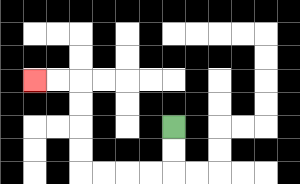{'start': '[7, 5]', 'end': '[1, 3]', 'path_directions': 'D,D,L,L,L,L,U,U,U,U,L,L', 'path_coordinates': '[[7, 5], [7, 6], [7, 7], [6, 7], [5, 7], [4, 7], [3, 7], [3, 6], [3, 5], [3, 4], [3, 3], [2, 3], [1, 3]]'}